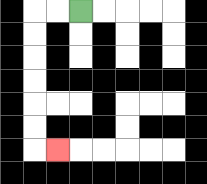{'start': '[3, 0]', 'end': '[2, 6]', 'path_directions': 'L,L,D,D,D,D,D,D,R', 'path_coordinates': '[[3, 0], [2, 0], [1, 0], [1, 1], [1, 2], [1, 3], [1, 4], [1, 5], [1, 6], [2, 6]]'}